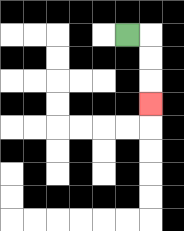{'start': '[5, 1]', 'end': '[6, 4]', 'path_directions': 'R,D,D,D', 'path_coordinates': '[[5, 1], [6, 1], [6, 2], [6, 3], [6, 4]]'}